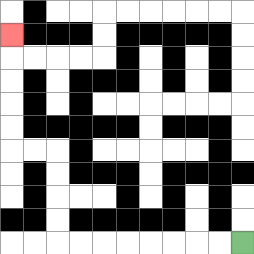{'start': '[10, 10]', 'end': '[0, 1]', 'path_directions': 'L,L,L,L,L,L,L,L,U,U,U,U,L,L,U,U,U,U,U', 'path_coordinates': '[[10, 10], [9, 10], [8, 10], [7, 10], [6, 10], [5, 10], [4, 10], [3, 10], [2, 10], [2, 9], [2, 8], [2, 7], [2, 6], [1, 6], [0, 6], [0, 5], [0, 4], [0, 3], [0, 2], [0, 1]]'}